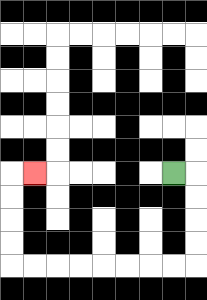{'start': '[7, 7]', 'end': '[1, 7]', 'path_directions': 'R,D,D,D,D,L,L,L,L,L,L,L,L,U,U,U,U,R', 'path_coordinates': '[[7, 7], [8, 7], [8, 8], [8, 9], [8, 10], [8, 11], [7, 11], [6, 11], [5, 11], [4, 11], [3, 11], [2, 11], [1, 11], [0, 11], [0, 10], [0, 9], [0, 8], [0, 7], [1, 7]]'}